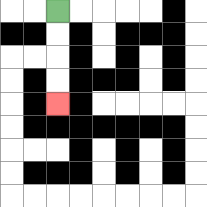{'start': '[2, 0]', 'end': '[2, 4]', 'path_directions': 'D,D,D,D', 'path_coordinates': '[[2, 0], [2, 1], [2, 2], [2, 3], [2, 4]]'}